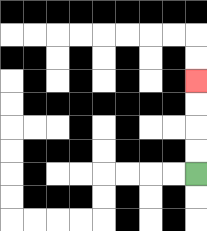{'start': '[8, 7]', 'end': '[8, 3]', 'path_directions': 'U,U,U,U', 'path_coordinates': '[[8, 7], [8, 6], [8, 5], [8, 4], [8, 3]]'}